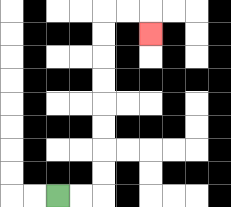{'start': '[2, 8]', 'end': '[6, 1]', 'path_directions': 'R,R,U,U,U,U,U,U,U,U,R,R,D', 'path_coordinates': '[[2, 8], [3, 8], [4, 8], [4, 7], [4, 6], [4, 5], [4, 4], [4, 3], [4, 2], [4, 1], [4, 0], [5, 0], [6, 0], [6, 1]]'}